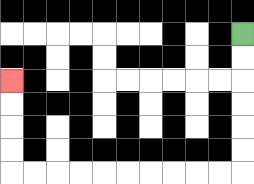{'start': '[10, 1]', 'end': '[0, 3]', 'path_directions': 'D,D,D,D,D,D,L,L,L,L,L,L,L,L,L,L,U,U,U,U', 'path_coordinates': '[[10, 1], [10, 2], [10, 3], [10, 4], [10, 5], [10, 6], [10, 7], [9, 7], [8, 7], [7, 7], [6, 7], [5, 7], [4, 7], [3, 7], [2, 7], [1, 7], [0, 7], [0, 6], [0, 5], [0, 4], [0, 3]]'}